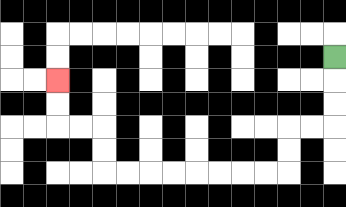{'start': '[14, 2]', 'end': '[2, 3]', 'path_directions': 'D,D,D,L,L,D,D,L,L,L,L,L,L,L,L,U,U,L,L,U,U', 'path_coordinates': '[[14, 2], [14, 3], [14, 4], [14, 5], [13, 5], [12, 5], [12, 6], [12, 7], [11, 7], [10, 7], [9, 7], [8, 7], [7, 7], [6, 7], [5, 7], [4, 7], [4, 6], [4, 5], [3, 5], [2, 5], [2, 4], [2, 3]]'}